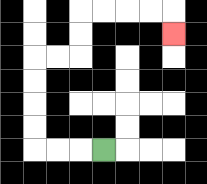{'start': '[4, 6]', 'end': '[7, 1]', 'path_directions': 'L,L,L,U,U,U,U,R,R,U,U,R,R,R,R,D', 'path_coordinates': '[[4, 6], [3, 6], [2, 6], [1, 6], [1, 5], [1, 4], [1, 3], [1, 2], [2, 2], [3, 2], [3, 1], [3, 0], [4, 0], [5, 0], [6, 0], [7, 0], [7, 1]]'}